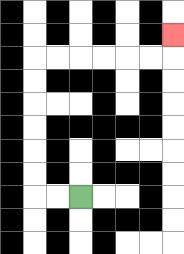{'start': '[3, 8]', 'end': '[7, 1]', 'path_directions': 'L,L,U,U,U,U,U,U,R,R,R,R,R,R,U', 'path_coordinates': '[[3, 8], [2, 8], [1, 8], [1, 7], [1, 6], [1, 5], [1, 4], [1, 3], [1, 2], [2, 2], [3, 2], [4, 2], [5, 2], [6, 2], [7, 2], [7, 1]]'}